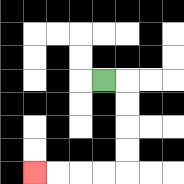{'start': '[4, 3]', 'end': '[1, 7]', 'path_directions': 'R,D,D,D,D,L,L,L,L', 'path_coordinates': '[[4, 3], [5, 3], [5, 4], [5, 5], [5, 6], [5, 7], [4, 7], [3, 7], [2, 7], [1, 7]]'}